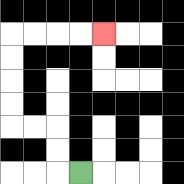{'start': '[3, 7]', 'end': '[4, 1]', 'path_directions': 'L,U,U,L,L,U,U,U,U,R,R,R,R', 'path_coordinates': '[[3, 7], [2, 7], [2, 6], [2, 5], [1, 5], [0, 5], [0, 4], [0, 3], [0, 2], [0, 1], [1, 1], [2, 1], [3, 1], [4, 1]]'}